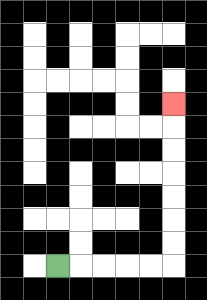{'start': '[2, 11]', 'end': '[7, 4]', 'path_directions': 'R,R,R,R,R,U,U,U,U,U,U,U', 'path_coordinates': '[[2, 11], [3, 11], [4, 11], [5, 11], [6, 11], [7, 11], [7, 10], [7, 9], [7, 8], [7, 7], [7, 6], [7, 5], [7, 4]]'}